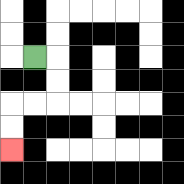{'start': '[1, 2]', 'end': '[0, 6]', 'path_directions': 'R,D,D,L,L,D,D', 'path_coordinates': '[[1, 2], [2, 2], [2, 3], [2, 4], [1, 4], [0, 4], [0, 5], [0, 6]]'}